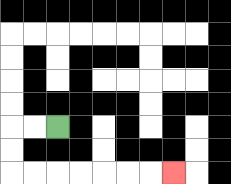{'start': '[2, 5]', 'end': '[7, 7]', 'path_directions': 'L,L,D,D,R,R,R,R,R,R,R', 'path_coordinates': '[[2, 5], [1, 5], [0, 5], [0, 6], [0, 7], [1, 7], [2, 7], [3, 7], [4, 7], [5, 7], [6, 7], [7, 7]]'}